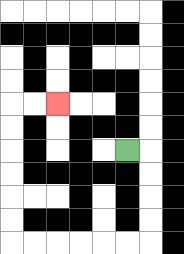{'start': '[5, 6]', 'end': '[2, 4]', 'path_directions': 'R,D,D,D,D,L,L,L,L,L,L,U,U,U,U,U,U,R,R', 'path_coordinates': '[[5, 6], [6, 6], [6, 7], [6, 8], [6, 9], [6, 10], [5, 10], [4, 10], [3, 10], [2, 10], [1, 10], [0, 10], [0, 9], [0, 8], [0, 7], [0, 6], [0, 5], [0, 4], [1, 4], [2, 4]]'}